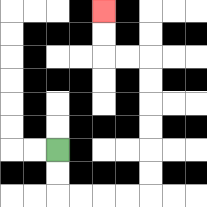{'start': '[2, 6]', 'end': '[4, 0]', 'path_directions': 'D,D,R,R,R,R,U,U,U,U,U,U,L,L,U,U', 'path_coordinates': '[[2, 6], [2, 7], [2, 8], [3, 8], [4, 8], [5, 8], [6, 8], [6, 7], [6, 6], [6, 5], [6, 4], [6, 3], [6, 2], [5, 2], [4, 2], [4, 1], [4, 0]]'}